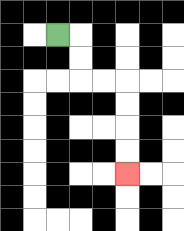{'start': '[2, 1]', 'end': '[5, 7]', 'path_directions': 'R,D,D,R,R,D,D,D,D', 'path_coordinates': '[[2, 1], [3, 1], [3, 2], [3, 3], [4, 3], [5, 3], [5, 4], [5, 5], [5, 6], [5, 7]]'}